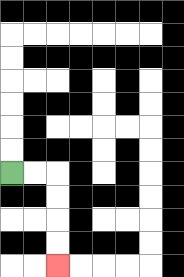{'start': '[0, 7]', 'end': '[2, 11]', 'path_directions': 'R,R,D,D,D,D', 'path_coordinates': '[[0, 7], [1, 7], [2, 7], [2, 8], [2, 9], [2, 10], [2, 11]]'}